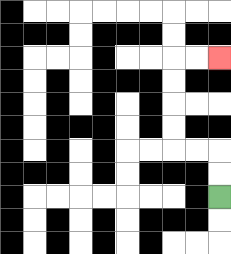{'start': '[9, 8]', 'end': '[9, 2]', 'path_directions': 'U,U,L,L,U,U,U,U,R,R', 'path_coordinates': '[[9, 8], [9, 7], [9, 6], [8, 6], [7, 6], [7, 5], [7, 4], [7, 3], [7, 2], [8, 2], [9, 2]]'}